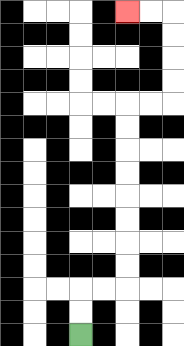{'start': '[3, 14]', 'end': '[5, 0]', 'path_directions': 'U,U,R,R,U,U,U,U,U,U,U,U,R,R,U,U,U,U,L,L', 'path_coordinates': '[[3, 14], [3, 13], [3, 12], [4, 12], [5, 12], [5, 11], [5, 10], [5, 9], [5, 8], [5, 7], [5, 6], [5, 5], [5, 4], [6, 4], [7, 4], [7, 3], [7, 2], [7, 1], [7, 0], [6, 0], [5, 0]]'}